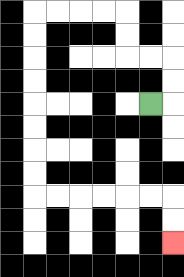{'start': '[6, 4]', 'end': '[7, 10]', 'path_directions': 'R,U,U,L,L,U,U,L,L,L,L,D,D,D,D,D,D,D,D,R,R,R,R,R,R,D,D', 'path_coordinates': '[[6, 4], [7, 4], [7, 3], [7, 2], [6, 2], [5, 2], [5, 1], [5, 0], [4, 0], [3, 0], [2, 0], [1, 0], [1, 1], [1, 2], [1, 3], [1, 4], [1, 5], [1, 6], [1, 7], [1, 8], [2, 8], [3, 8], [4, 8], [5, 8], [6, 8], [7, 8], [7, 9], [7, 10]]'}